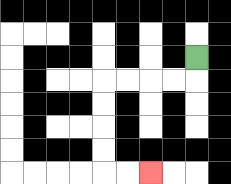{'start': '[8, 2]', 'end': '[6, 7]', 'path_directions': 'D,L,L,L,L,D,D,D,D,R,R', 'path_coordinates': '[[8, 2], [8, 3], [7, 3], [6, 3], [5, 3], [4, 3], [4, 4], [4, 5], [4, 6], [4, 7], [5, 7], [6, 7]]'}